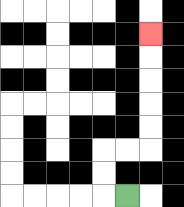{'start': '[5, 8]', 'end': '[6, 1]', 'path_directions': 'L,U,U,R,R,U,U,U,U,U', 'path_coordinates': '[[5, 8], [4, 8], [4, 7], [4, 6], [5, 6], [6, 6], [6, 5], [6, 4], [6, 3], [6, 2], [6, 1]]'}